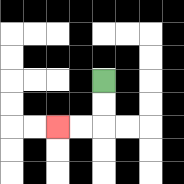{'start': '[4, 3]', 'end': '[2, 5]', 'path_directions': 'D,D,L,L', 'path_coordinates': '[[4, 3], [4, 4], [4, 5], [3, 5], [2, 5]]'}